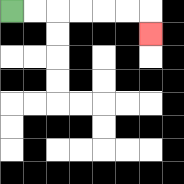{'start': '[0, 0]', 'end': '[6, 1]', 'path_directions': 'R,R,R,R,R,R,D', 'path_coordinates': '[[0, 0], [1, 0], [2, 0], [3, 0], [4, 0], [5, 0], [6, 0], [6, 1]]'}